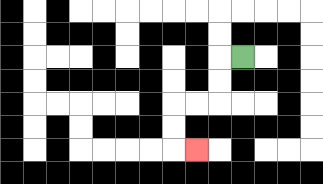{'start': '[10, 2]', 'end': '[8, 6]', 'path_directions': 'L,D,D,L,L,D,D,R', 'path_coordinates': '[[10, 2], [9, 2], [9, 3], [9, 4], [8, 4], [7, 4], [7, 5], [7, 6], [8, 6]]'}